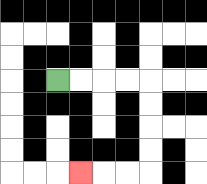{'start': '[2, 3]', 'end': '[3, 7]', 'path_directions': 'R,R,R,R,D,D,D,D,L,L,L', 'path_coordinates': '[[2, 3], [3, 3], [4, 3], [5, 3], [6, 3], [6, 4], [6, 5], [6, 6], [6, 7], [5, 7], [4, 7], [3, 7]]'}